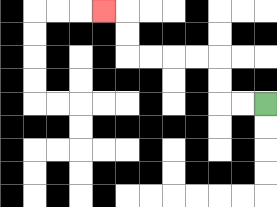{'start': '[11, 4]', 'end': '[4, 0]', 'path_directions': 'L,L,U,U,L,L,L,L,U,U,L', 'path_coordinates': '[[11, 4], [10, 4], [9, 4], [9, 3], [9, 2], [8, 2], [7, 2], [6, 2], [5, 2], [5, 1], [5, 0], [4, 0]]'}